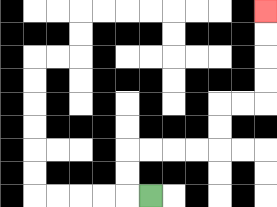{'start': '[6, 8]', 'end': '[11, 0]', 'path_directions': 'L,U,U,R,R,R,R,U,U,R,R,U,U,U,U', 'path_coordinates': '[[6, 8], [5, 8], [5, 7], [5, 6], [6, 6], [7, 6], [8, 6], [9, 6], [9, 5], [9, 4], [10, 4], [11, 4], [11, 3], [11, 2], [11, 1], [11, 0]]'}